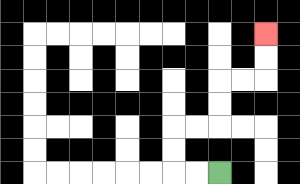{'start': '[9, 7]', 'end': '[11, 1]', 'path_directions': 'L,L,U,U,R,R,U,U,R,R,U,U', 'path_coordinates': '[[9, 7], [8, 7], [7, 7], [7, 6], [7, 5], [8, 5], [9, 5], [9, 4], [9, 3], [10, 3], [11, 3], [11, 2], [11, 1]]'}